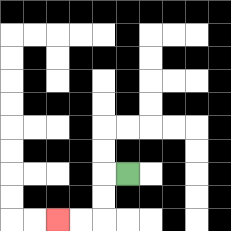{'start': '[5, 7]', 'end': '[2, 9]', 'path_directions': 'L,D,D,L,L', 'path_coordinates': '[[5, 7], [4, 7], [4, 8], [4, 9], [3, 9], [2, 9]]'}